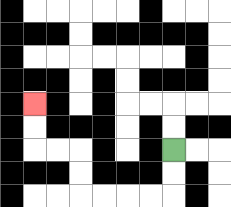{'start': '[7, 6]', 'end': '[1, 4]', 'path_directions': 'D,D,L,L,L,L,U,U,L,L,U,U', 'path_coordinates': '[[7, 6], [7, 7], [7, 8], [6, 8], [5, 8], [4, 8], [3, 8], [3, 7], [3, 6], [2, 6], [1, 6], [1, 5], [1, 4]]'}